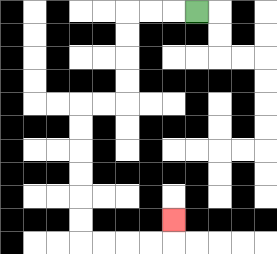{'start': '[8, 0]', 'end': '[7, 9]', 'path_directions': 'L,L,L,D,D,D,D,L,L,D,D,D,D,D,D,R,R,R,R,U', 'path_coordinates': '[[8, 0], [7, 0], [6, 0], [5, 0], [5, 1], [5, 2], [5, 3], [5, 4], [4, 4], [3, 4], [3, 5], [3, 6], [3, 7], [3, 8], [3, 9], [3, 10], [4, 10], [5, 10], [6, 10], [7, 10], [7, 9]]'}